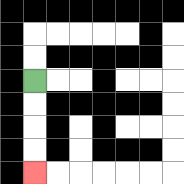{'start': '[1, 3]', 'end': '[1, 7]', 'path_directions': 'D,D,D,D', 'path_coordinates': '[[1, 3], [1, 4], [1, 5], [1, 6], [1, 7]]'}